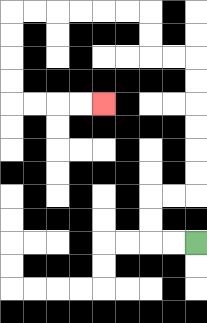{'start': '[8, 10]', 'end': '[4, 4]', 'path_directions': 'L,L,U,U,R,R,U,U,U,U,U,U,L,L,U,U,L,L,L,L,L,L,D,D,D,D,R,R,R,R', 'path_coordinates': '[[8, 10], [7, 10], [6, 10], [6, 9], [6, 8], [7, 8], [8, 8], [8, 7], [8, 6], [8, 5], [8, 4], [8, 3], [8, 2], [7, 2], [6, 2], [6, 1], [6, 0], [5, 0], [4, 0], [3, 0], [2, 0], [1, 0], [0, 0], [0, 1], [0, 2], [0, 3], [0, 4], [1, 4], [2, 4], [3, 4], [4, 4]]'}